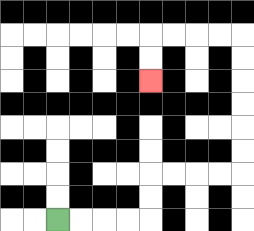{'start': '[2, 9]', 'end': '[6, 3]', 'path_directions': 'R,R,R,R,U,U,R,R,R,R,U,U,U,U,U,U,L,L,L,L,D,D', 'path_coordinates': '[[2, 9], [3, 9], [4, 9], [5, 9], [6, 9], [6, 8], [6, 7], [7, 7], [8, 7], [9, 7], [10, 7], [10, 6], [10, 5], [10, 4], [10, 3], [10, 2], [10, 1], [9, 1], [8, 1], [7, 1], [6, 1], [6, 2], [6, 3]]'}